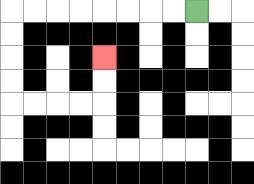{'start': '[8, 0]', 'end': '[4, 2]', 'path_directions': 'L,L,L,L,L,L,L,L,D,D,D,D,R,R,R,R,U,U', 'path_coordinates': '[[8, 0], [7, 0], [6, 0], [5, 0], [4, 0], [3, 0], [2, 0], [1, 0], [0, 0], [0, 1], [0, 2], [0, 3], [0, 4], [1, 4], [2, 4], [3, 4], [4, 4], [4, 3], [4, 2]]'}